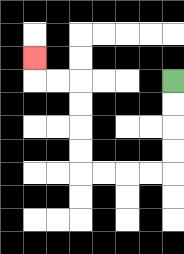{'start': '[7, 3]', 'end': '[1, 2]', 'path_directions': 'D,D,D,D,L,L,L,L,U,U,U,U,L,L,U', 'path_coordinates': '[[7, 3], [7, 4], [7, 5], [7, 6], [7, 7], [6, 7], [5, 7], [4, 7], [3, 7], [3, 6], [3, 5], [3, 4], [3, 3], [2, 3], [1, 3], [1, 2]]'}